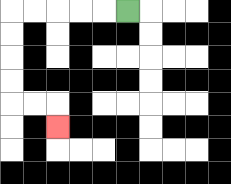{'start': '[5, 0]', 'end': '[2, 5]', 'path_directions': 'L,L,L,L,L,D,D,D,D,R,R,D', 'path_coordinates': '[[5, 0], [4, 0], [3, 0], [2, 0], [1, 0], [0, 0], [0, 1], [0, 2], [0, 3], [0, 4], [1, 4], [2, 4], [2, 5]]'}